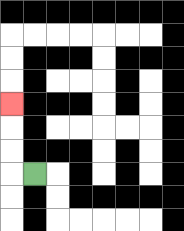{'start': '[1, 7]', 'end': '[0, 4]', 'path_directions': 'L,U,U,U', 'path_coordinates': '[[1, 7], [0, 7], [0, 6], [0, 5], [0, 4]]'}